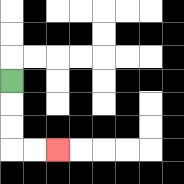{'start': '[0, 3]', 'end': '[2, 6]', 'path_directions': 'D,D,D,R,R', 'path_coordinates': '[[0, 3], [0, 4], [0, 5], [0, 6], [1, 6], [2, 6]]'}